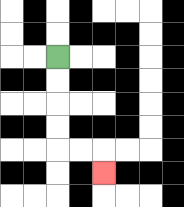{'start': '[2, 2]', 'end': '[4, 7]', 'path_directions': 'D,D,D,D,R,R,D', 'path_coordinates': '[[2, 2], [2, 3], [2, 4], [2, 5], [2, 6], [3, 6], [4, 6], [4, 7]]'}